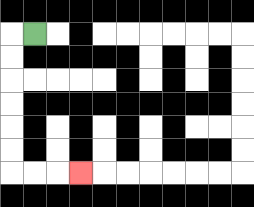{'start': '[1, 1]', 'end': '[3, 7]', 'path_directions': 'L,D,D,D,D,D,D,R,R,R', 'path_coordinates': '[[1, 1], [0, 1], [0, 2], [0, 3], [0, 4], [0, 5], [0, 6], [0, 7], [1, 7], [2, 7], [3, 7]]'}